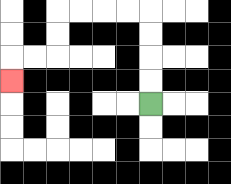{'start': '[6, 4]', 'end': '[0, 3]', 'path_directions': 'U,U,U,U,L,L,L,L,D,D,L,L,D', 'path_coordinates': '[[6, 4], [6, 3], [6, 2], [6, 1], [6, 0], [5, 0], [4, 0], [3, 0], [2, 0], [2, 1], [2, 2], [1, 2], [0, 2], [0, 3]]'}